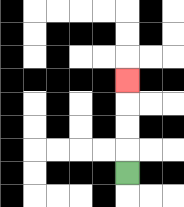{'start': '[5, 7]', 'end': '[5, 3]', 'path_directions': 'U,U,U,U', 'path_coordinates': '[[5, 7], [5, 6], [5, 5], [5, 4], [5, 3]]'}